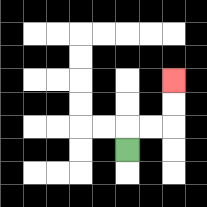{'start': '[5, 6]', 'end': '[7, 3]', 'path_directions': 'U,R,R,U,U', 'path_coordinates': '[[5, 6], [5, 5], [6, 5], [7, 5], [7, 4], [7, 3]]'}